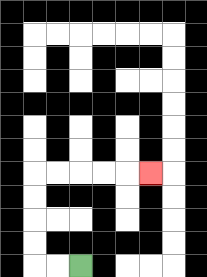{'start': '[3, 11]', 'end': '[6, 7]', 'path_directions': 'L,L,U,U,U,U,R,R,R,R,R', 'path_coordinates': '[[3, 11], [2, 11], [1, 11], [1, 10], [1, 9], [1, 8], [1, 7], [2, 7], [3, 7], [4, 7], [5, 7], [6, 7]]'}